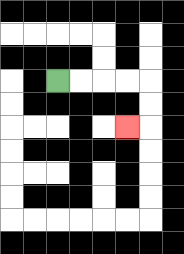{'start': '[2, 3]', 'end': '[5, 5]', 'path_directions': 'R,R,R,R,D,D,L', 'path_coordinates': '[[2, 3], [3, 3], [4, 3], [5, 3], [6, 3], [6, 4], [6, 5], [5, 5]]'}